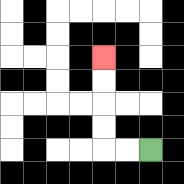{'start': '[6, 6]', 'end': '[4, 2]', 'path_directions': 'L,L,U,U,U,U', 'path_coordinates': '[[6, 6], [5, 6], [4, 6], [4, 5], [4, 4], [4, 3], [4, 2]]'}